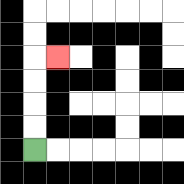{'start': '[1, 6]', 'end': '[2, 2]', 'path_directions': 'U,U,U,U,R', 'path_coordinates': '[[1, 6], [1, 5], [1, 4], [1, 3], [1, 2], [2, 2]]'}